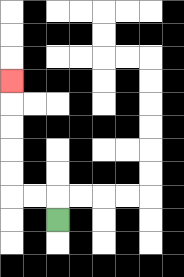{'start': '[2, 9]', 'end': '[0, 3]', 'path_directions': 'U,L,L,U,U,U,U,U', 'path_coordinates': '[[2, 9], [2, 8], [1, 8], [0, 8], [0, 7], [0, 6], [0, 5], [0, 4], [0, 3]]'}